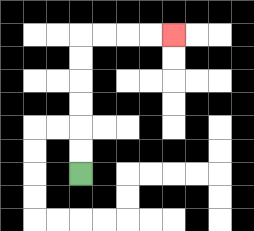{'start': '[3, 7]', 'end': '[7, 1]', 'path_directions': 'U,U,U,U,U,U,R,R,R,R', 'path_coordinates': '[[3, 7], [3, 6], [3, 5], [3, 4], [3, 3], [3, 2], [3, 1], [4, 1], [5, 1], [6, 1], [7, 1]]'}